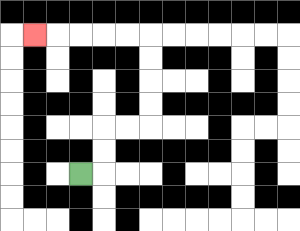{'start': '[3, 7]', 'end': '[1, 1]', 'path_directions': 'R,U,U,R,R,U,U,U,U,L,L,L,L,L', 'path_coordinates': '[[3, 7], [4, 7], [4, 6], [4, 5], [5, 5], [6, 5], [6, 4], [6, 3], [6, 2], [6, 1], [5, 1], [4, 1], [3, 1], [2, 1], [1, 1]]'}